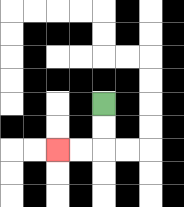{'start': '[4, 4]', 'end': '[2, 6]', 'path_directions': 'D,D,L,L', 'path_coordinates': '[[4, 4], [4, 5], [4, 6], [3, 6], [2, 6]]'}